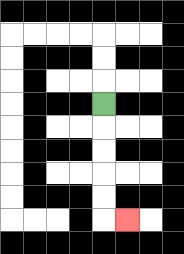{'start': '[4, 4]', 'end': '[5, 9]', 'path_directions': 'D,D,D,D,D,R', 'path_coordinates': '[[4, 4], [4, 5], [4, 6], [4, 7], [4, 8], [4, 9], [5, 9]]'}